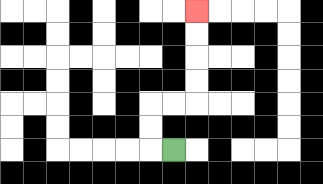{'start': '[7, 6]', 'end': '[8, 0]', 'path_directions': 'L,U,U,R,R,U,U,U,U', 'path_coordinates': '[[7, 6], [6, 6], [6, 5], [6, 4], [7, 4], [8, 4], [8, 3], [8, 2], [8, 1], [8, 0]]'}